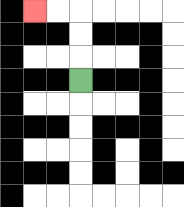{'start': '[3, 3]', 'end': '[1, 0]', 'path_directions': 'U,U,U,L,L', 'path_coordinates': '[[3, 3], [3, 2], [3, 1], [3, 0], [2, 0], [1, 0]]'}